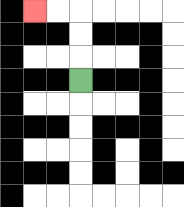{'start': '[3, 3]', 'end': '[1, 0]', 'path_directions': 'U,U,U,L,L', 'path_coordinates': '[[3, 3], [3, 2], [3, 1], [3, 0], [2, 0], [1, 0]]'}